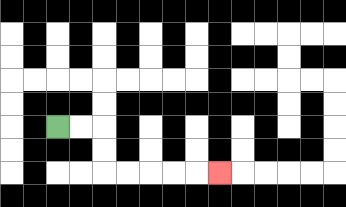{'start': '[2, 5]', 'end': '[9, 7]', 'path_directions': 'R,R,D,D,R,R,R,R,R', 'path_coordinates': '[[2, 5], [3, 5], [4, 5], [4, 6], [4, 7], [5, 7], [6, 7], [7, 7], [8, 7], [9, 7]]'}